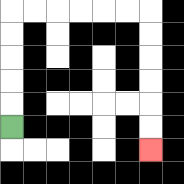{'start': '[0, 5]', 'end': '[6, 6]', 'path_directions': 'U,U,U,U,U,R,R,R,R,R,R,D,D,D,D,D,D', 'path_coordinates': '[[0, 5], [0, 4], [0, 3], [0, 2], [0, 1], [0, 0], [1, 0], [2, 0], [3, 0], [4, 0], [5, 0], [6, 0], [6, 1], [6, 2], [6, 3], [6, 4], [6, 5], [6, 6]]'}